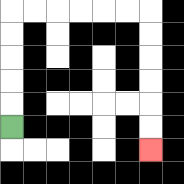{'start': '[0, 5]', 'end': '[6, 6]', 'path_directions': 'U,U,U,U,U,R,R,R,R,R,R,D,D,D,D,D,D', 'path_coordinates': '[[0, 5], [0, 4], [0, 3], [0, 2], [0, 1], [0, 0], [1, 0], [2, 0], [3, 0], [4, 0], [5, 0], [6, 0], [6, 1], [6, 2], [6, 3], [6, 4], [6, 5], [6, 6]]'}